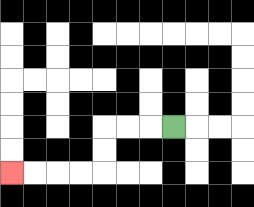{'start': '[7, 5]', 'end': '[0, 7]', 'path_directions': 'L,L,L,D,D,L,L,L,L', 'path_coordinates': '[[7, 5], [6, 5], [5, 5], [4, 5], [4, 6], [4, 7], [3, 7], [2, 7], [1, 7], [0, 7]]'}